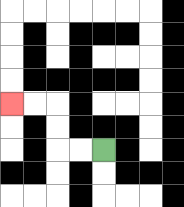{'start': '[4, 6]', 'end': '[0, 4]', 'path_directions': 'L,L,U,U,L,L', 'path_coordinates': '[[4, 6], [3, 6], [2, 6], [2, 5], [2, 4], [1, 4], [0, 4]]'}